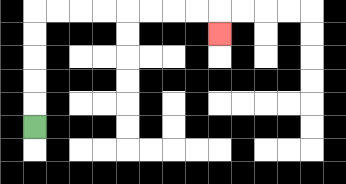{'start': '[1, 5]', 'end': '[9, 1]', 'path_directions': 'U,U,U,U,U,R,R,R,R,R,R,R,R,D', 'path_coordinates': '[[1, 5], [1, 4], [1, 3], [1, 2], [1, 1], [1, 0], [2, 0], [3, 0], [4, 0], [5, 0], [6, 0], [7, 0], [8, 0], [9, 0], [9, 1]]'}